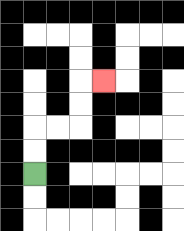{'start': '[1, 7]', 'end': '[4, 3]', 'path_directions': 'U,U,R,R,U,U,R', 'path_coordinates': '[[1, 7], [1, 6], [1, 5], [2, 5], [3, 5], [3, 4], [3, 3], [4, 3]]'}